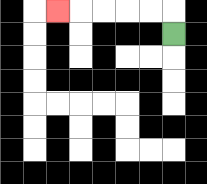{'start': '[7, 1]', 'end': '[2, 0]', 'path_directions': 'U,L,L,L,L,L', 'path_coordinates': '[[7, 1], [7, 0], [6, 0], [5, 0], [4, 0], [3, 0], [2, 0]]'}